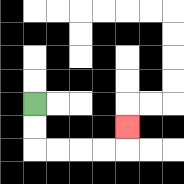{'start': '[1, 4]', 'end': '[5, 5]', 'path_directions': 'D,D,R,R,R,R,U', 'path_coordinates': '[[1, 4], [1, 5], [1, 6], [2, 6], [3, 6], [4, 6], [5, 6], [5, 5]]'}